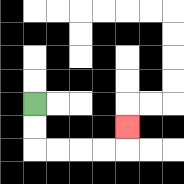{'start': '[1, 4]', 'end': '[5, 5]', 'path_directions': 'D,D,R,R,R,R,U', 'path_coordinates': '[[1, 4], [1, 5], [1, 6], [2, 6], [3, 6], [4, 6], [5, 6], [5, 5]]'}